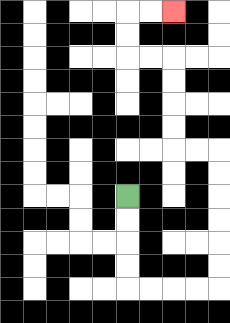{'start': '[5, 8]', 'end': '[7, 0]', 'path_directions': 'D,D,D,D,R,R,R,R,U,U,U,U,U,U,L,L,U,U,U,U,L,L,U,U,R,R', 'path_coordinates': '[[5, 8], [5, 9], [5, 10], [5, 11], [5, 12], [6, 12], [7, 12], [8, 12], [9, 12], [9, 11], [9, 10], [9, 9], [9, 8], [9, 7], [9, 6], [8, 6], [7, 6], [7, 5], [7, 4], [7, 3], [7, 2], [6, 2], [5, 2], [5, 1], [5, 0], [6, 0], [7, 0]]'}